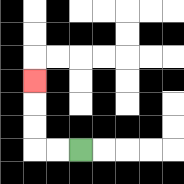{'start': '[3, 6]', 'end': '[1, 3]', 'path_directions': 'L,L,U,U,U', 'path_coordinates': '[[3, 6], [2, 6], [1, 6], [1, 5], [1, 4], [1, 3]]'}